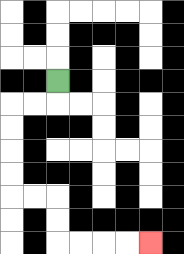{'start': '[2, 3]', 'end': '[6, 10]', 'path_directions': 'D,L,L,D,D,D,D,R,R,D,D,R,R,R,R', 'path_coordinates': '[[2, 3], [2, 4], [1, 4], [0, 4], [0, 5], [0, 6], [0, 7], [0, 8], [1, 8], [2, 8], [2, 9], [2, 10], [3, 10], [4, 10], [5, 10], [6, 10]]'}